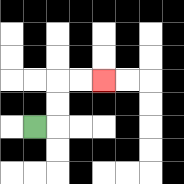{'start': '[1, 5]', 'end': '[4, 3]', 'path_directions': 'R,U,U,R,R', 'path_coordinates': '[[1, 5], [2, 5], [2, 4], [2, 3], [3, 3], [4, 3]]'}